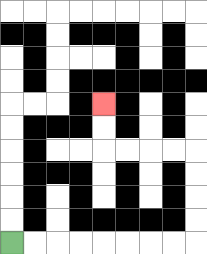{'start': '[0, 10]', 'end': '[4, 4]', 'path_directions': 'R,R,R,R,R,R,R,R,U,U,U,U,L,L,L,L,U,U', 'path_coordinates': '[[0, 10], [1, 10], [2, 10], [3, 10], [4, 10], [5, 10], [6, 10], [7, 10], [8, 10], [8, 9], [8, 8], [8, 7], [8, 6], [7, 6], [6, 6], [5, 6], [4, 6], [4, 5], [4, 4]]'}